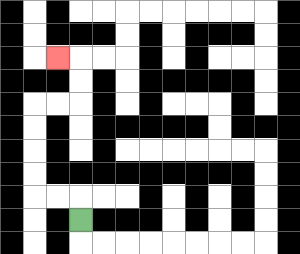{'start': '[3, 9]', 'end': '[2, 2]', 'path_directions': 'U,L,L,U,U,U,U,R,R,U,U,L', 'path_coordinates': '[[3, 9], [3, 8], [2, 8], [1, 8], [1, 7], [1, 6], [1, 5], [1, 4], [2, 4], [3, 4], [3, 3], [3, 2], [2, 2]]'}